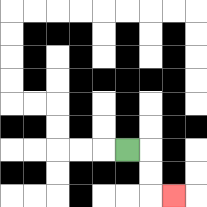{'start': '[5, 6]', 'end': '[7, 8]', 'path_directions': 'R,D,D,R', 'path_coordinates': '[[5, 6], [6, 6], [6, 7], [6, 8], [7, 8]]'}